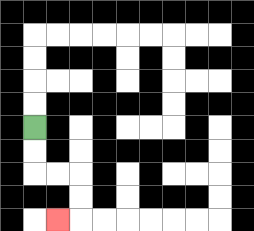{'start': '[1, 5]', 'end': '[2, 9]', 'path_directions': 'D,D,R,R,D,D,L', 'path_coordinates': '[[1, 5], [1, 6], [1, 7], [2, 7], [3, 7], [3, 8], [3, 9], [2, 9]]'}